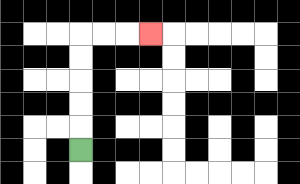{'start': '[3, 6]', 'end': '[6, 1]', 'path_directions': 'U,U,U,U,U,R,R,R', 'path_coordinates': '[[3, 6], [3, 5], [3, 4], [3, 3], [3, 2], [3, 1], [4, 1], [5, 1], [6, 1]]'}